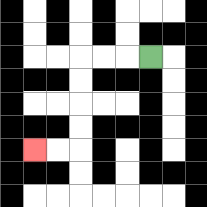{'start': '[6, 2]', 'end': '[1, 6]', 'path_directions': 'L,L,L,D,D,D,D,L,L', 'path_coordinates': '[[6, 2], [5, 2], [4, 2], [3, 2], [3, 3], [3, 4], [3, 5], [3, 6], [2, 6], [1, 6]]'}